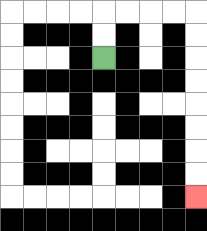{'start': '[4, 2]', 'end': '[8, 8]', 'path_directions': 'U,U,R,R,R,R,D,D,D,D,D,D,D,D', 'path_coordinates': '[[4, 2], [4, 1], [4, 0], [5, 0], [6, 0], [7, 0], [8, 0], [8, 1], [8, 2], [8, 3], [8, 4], [8, 5], [8, 6], [8, 7], [8, 8]]'}